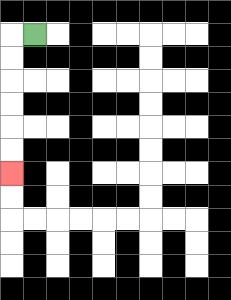{'start': '[1, 1]', 'end': '[0, 7]', 'path_directions': 'L,D,D,D,D,D,D', 'path_coordinates': '[[1, 1], [0, 1], [0, 2], [0, 3], [0, 4], [0, 5], [0, 6], [0, 7]]'}